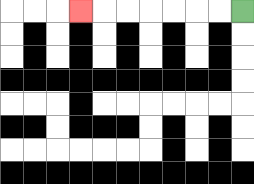{'start': '[10, 0]', 'end': '[3, 0]', 'path_directions': 'L,L,L,L,L,L,L', 'path_coordinates': '[[10, 0], [9, 0], [8, 0], [7, 0], [6, 0], [5, 0], [4, 0], [3, 0]]'}